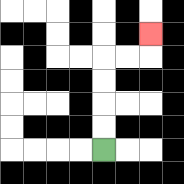{'start': '[4, 6]', 'end': '[6, 1]', 'path_directions': 'U,U,U,U,R,R,U', 'path_coordinates': '[[4, 6], [4, 5], [4, 4], [4, 3], [4, 2], [5, 2], [6, 2], [6, 1]]'}